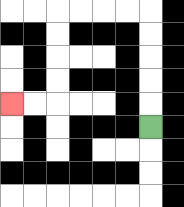{'start': '[6, 5]', 'end': '[0, 4]', 'path_directions': 'U,U,U,U,U,L,L,L,L,D,D,D,D,L,L', 'path_coordinates': '[[6, 5], [6, 4], [6, 3], [6, 2], [6, 1], [6, 0], [5, 0], [4, 0], [3, 0], [2, 0], [2, 1], [2, 2], [2, 3], [2, 4], [1, 4], [0, 4]]'}